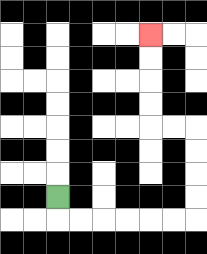{'start': '[2, 8]', 'end': '[6, 1]', 'path_directions': 'D,R,R,R,R,R,R,U,U,U,U,L,L,U,U,U,U', 'path_coordinates': '[[2, 8], [2, 9], [3, 9], [4, 9], [5, 9], [6, 9], [7, 9], [8, 9], [8, 8], [8, 7], [8, 6], [8, 5], [7, 5], [6, 5], [6, 4], [6, 3], [6, 2], [6, 1]]'}